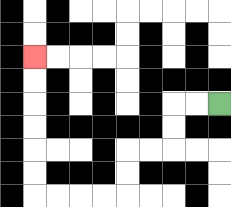{'start': '[9, 4]', 'end': '[1, 2]', 'path_directions': 'L,L,D,D,L,L,D,D,L,L,L,L,U,U,U,U,U,U', 'path_coordinates': '[[9, 4], [8, 4], [7, 4], [7, 5], [7, 6], [6, 6], [5, 6], [5, 7], [5, 8], [4, 8], [3, 8], [2, 8], [1, 8], [1, 7], [1, 6], [1, 5], [1, 4], [1, 3], [1, 2]]'}